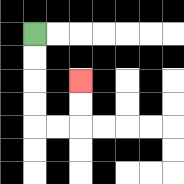{'start': '[1, 1]', 'end': '[3, 3]', 'path_directions': 'D,D,D,D,R,R,U,U', 'path_coordinates': '[[1, 1], [1, 2], [1, 3], [1, 4], [1, 5], [2, 5], [3, 5], [3, 4], [3, 3]]'}